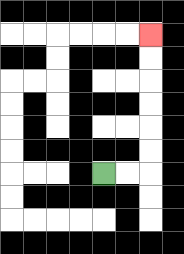{'start': '[4, 7]', 'end': '[6, 1]', 'path_directions': 'R,R,U,U,U,U,U,U', 'path_coordinates': '[[4, 7], [5, 7], [6, 7], [6, 6], [6, 5], [6, 4], [6, 3], [6, 2], [6, 1]]'}